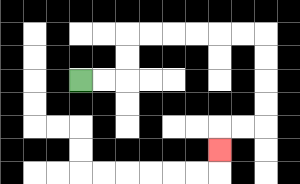{'start': '[3, 3]', 'end': '[9, 6]', 'path_directions': 'R,R,U,U,R,R,R,R,R,R,D,D,D,D,L,L,D', 'path_coordinates': '[[3, 3], [4, 3], [5, 3], [5, 2], [5, 1], [6, 1], [7, 1], [8, 1], [9, 1], [10, 1], [11, 1], [11, 2], [11, 3], [11, 4], [11, 5], [10, 5], [9, 5], [9, 6]]'}